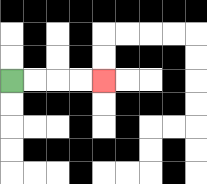{'start': '[0, 3]', 'end': '[4, 3]', 'path_directions': 'R,R,R,R', 'path_coordinates': '[[0, 3], [1, 3], [2, 3], [3, 3], [4, 3]]'}